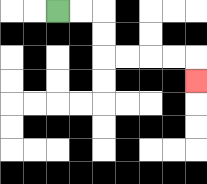{'start': '[2, 0]', 'end': '[8, 3]', 'path_directions': 'R,R,D,D,R,R,R,R,D', 'path_coordinates': '[[2, 0], [3, 0], [4, 0], [4, 1], [4, 2], [5, 2], [6, 2], [7, 2], [8, 2], [8, 3]]'}